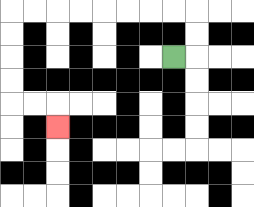{'start': '[7, 2]', 'end': '[2, 5]', 'path_directions': 'R,U,U,L,L,L,L,L,L,L,L,D,D,D,D,R,R,D', 'path_coordinates': '[[7, 2], [8, 2], [8, 1], [8, 0], [7, 0], [6, 0], [5, 0], [4, 0], [3, 0], [2, 0], [1, 0], [0, 0], [0, 1], [0, 2], [0, 3], [0, 4], [1, 4], [2, 4], [2, 5]]'}